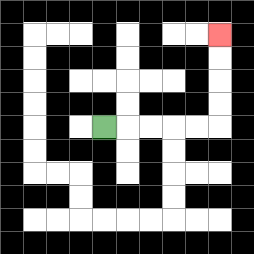{'start': '[4, 5]', 'end': '[9, 1]', 'path_directions': 'R,R,R,R,R,U,U,U,U', 'path_coordinates': '[[4, 5], [5, 5], [6, 5], [7, 5], [8, 5], [9, 5], [9, 4], [9, 3], [9, 2], [9, 1]]'}